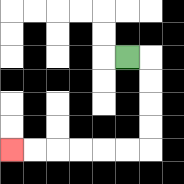{'start': '[5, 2]', 'end': '[0, 6]', 'path_directions': 'R,D,D,D,D,L,L,L,L,L,L', 'path_coordinates': '[[5, 2], [6, 2], [6, 3], [6, 4], [6, 5], [6, 6], [5, 6], [4, 6], [3, 6], [2, 6], [1, 6], [0, 6]]'}